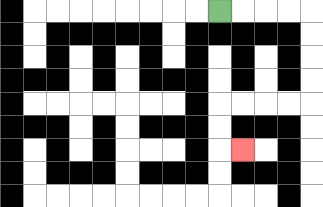{'start': '[9, 0]', 'end': '[10, 6]', 'path_directions': 'R,R,R,R,D,D,D,D,L,L,L,L,D,D,R', 'path_coordinates': '[[9, 0], [10, 0], [11, 0], [12, 0], [13, 0], [13, 1], [13, 2], [13, 3], [13, 4], [12, 4], [11, 4], [10, 4], [9, 4], [9, 5], [9, 6], [10, 6]]'}